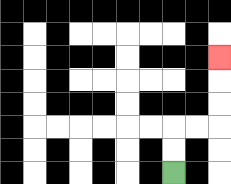{'start': '[7, 7]', 'end': '[9, 2]', 'path_directions': 'U,U,R,R,U,U,U', 'path_coordinates': '[[7, 7], [7, 6], [7, 5], [8, 5], [9, 5], [9, 4], [9, 3], [9, 2]]'}